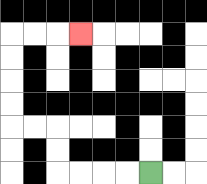{'start': '[6, 7]', 'end': '[3, 1]', 'path_directions': 'L,L,L,L,U,U,L,L,U,U,U,U,R,R,R', 'path_coordinates': '[[6, 7], [5, 7], [4, 7], [3, 7], [2, 7], [2, 6], [2, 5], [1, 5], [0, 5], [0, 4], [0, 3], [0, 2], [0, 1], [1, 1], [2, 1], [3, 1]]'}